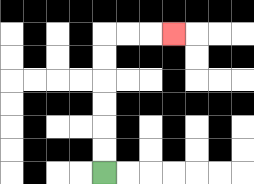{'start': '[4, 7]', 'end': '[7, 1]', 'path_directions': 'U,U,U,U,U,U,R,R,R', 'path_coordinates': '[[4, 7], [4, 6], [4, 5], [4, 4], [4, 3], [4, 2], [4, 1], [5, 1], [6, 1], [7, 1]]'}